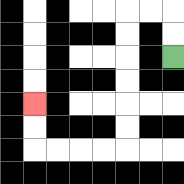{'start': '[7, 2]', 'end': '[1, 4]', 'path_directions': 'U,U,L,L,D,D,D,D,D,D,L,L,L,L,U,U', 'path_coordinates': '[[7, 2], [7, 1], [7, 0], [6, 0], [5, 0], [5, 1], [5, 2], [5, 3], [5, 4], [5, 5], [5, 6], [4, 6], [3, 6], [2, 6], [1, 6], [1, 5], [1, 4]]'}